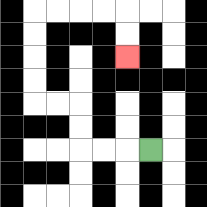{'start': '[6, 6]', 'end': '[5, 2]', 'path_directions': 'L,L,L,U,U,L,L,U,U,U,U,R,R,R,R,D,D', 'path_coordinates': '[[6, 6], [5, 6], [4, 6], [3, 6], [3, 5], [3, 4], [2, 4], [1, 4], [1, 3], [1, 2], [1, 1], [1, 0], [2, 0], [3, 0], [4, 0], [5, 0], [5, 1], [5, 2]]'}